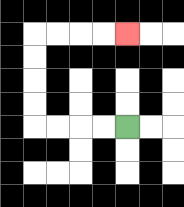{'start': '[5, 5]', 'end': '[5, 1]', 'path_directions': 'L,L,L,L,U,U,U,U,R,R,R,R', 'path_coordinates': '[[5, 5], [4, 5], [3, 5], [2, 5], [1, 5], [1, 4], [1, 3], [1, 2], [1, 1], [2, 1], [3, 1], [4, 1], [5, 1]]'}